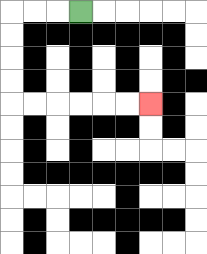{'start': '[3, 0]', 'end': '[6, 4]', 'path_directions': 'L,L,L,D,D,D,D,R,R,R,R,R,R', 'path_coordinates': '[[3, 0], [2, 0], [1, 0], [0, 0], [0, 1], [0, 2], [0, 3], [0, 4], [1, 4], [2, 4], [3, 4], [4, 4], [5, 4], [6, 4]]'}